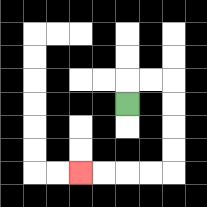{'start': '[5, 4]', 'end': '[3, 7]', 'path_directions': 'U,R,R,D,D,D,D,L,L,L,L', 'path_coordinates': '[[5, 4], [5, 3], [6, 3], [7, 3], [7, 4], [7, 5], [7, 6], [7, 7], [6, 7], [5, 7], [4, 7], [3, 7]]'}